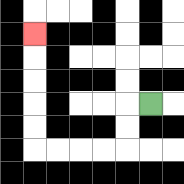{'start': '[6, 4]', 'end': '[1, 1]', 'path_directions': 'L,D,D,L,L,L,L,U,U,U,U,U', 'path_coordinates': '[[6, 4], [5, 4], [5, 5], [5, 6], [4, 6], [3, 6], [2, 6], [1, 6], [1, 5], [1, 4], [1, 3], [1, 2], [1, 1]]'}